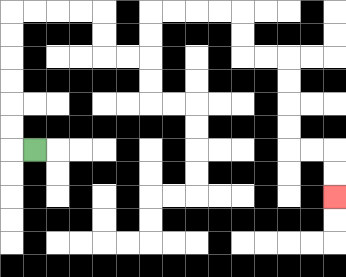{'start': '[1, 6]', 'end': '[14, 8]', 'path_directions': 'L,U,U,U,U,U,U,R,R,R,R,D,D,R,R,U,U,R,R,R,R,D,D,R,R,D,D,D,D,R,R,D,D', 'path_coordinates': '[[1, 6], [0, 6], [0, 5], [0, 4], [0, 3], [0, 2], [0, 1], [0, 0], [1, 0], [2, 0], [3, 0], [4, 0], [4, 1], [4, 2], [5, 2], [6, 2], [6, 1], [6, 0], [7, 0], [8, 0], [9, 0], [10, 0], [10, 1], [10, 2], [11, 2], [12, 2], [12, 3], [12, 4], [12, 5], [12, 6], [13, 6], [14, 6], [14, 7], [14, 8]]'}